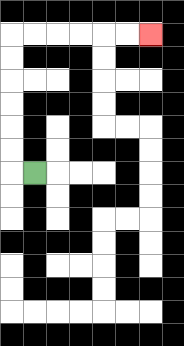{'start': '[1, 7]', 'end': '[6, 1]', 'path_directions': 'L,U,U,U,U,U,U,R,R,R,R,R,R', 'path_coordinates': '[[1, 7], [0, 7], [0, 6], [0, 5], [0, 4], [0, 3], [0, 2], [0, 1], [1, 1], [2, 1], [3, 1], [4, 1], [5, 1], [6, 1]]'}